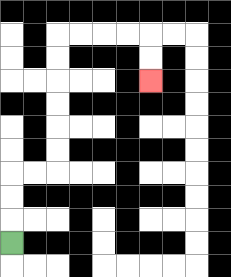{'start': '[0, 10]', 'end': '[6, 3]', 'path_directions': 'U,U,U,R,R,U,U,U,U,U,U,R,R,R,R,D,D', 'path_coordinates': '[[0, 10], [0, 9], [0, 8], [0, 7], [1, 7], [2, 7], [2, 6], [2, 5], [2, 4], [2, 3], [2, 2], [2, 1], [3, 1], [4, 1], [5, 1], [6, 1], [6, 2], [6, 3]]'}